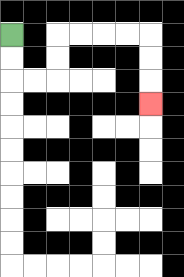{'start': '[0, 1]', 'end': '[6, 4]', 'path_directions': 'D,D,R,R,U,U,R,R,R,R,D,D,D', 'path_coordinates': '[[0, 1], [0, 2], [0, 3], [1, 3], [2, 3], [2, 2], [2, 1], [3, 1], [4, 1], [5, 1], [6, 1], [6, 2], [6, 3], [6, 4]]'}